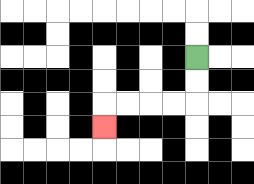{'start': '[8, 2]', 'end': '[4, 5]', 'path_directions': 'D,D,L,L,L,L,D', 'path_coordinates': '[[8, 2], [8, 3], [8, 4], [7, 4], [6, 4], [5, 4], [4, 4], [4, 5]]'}